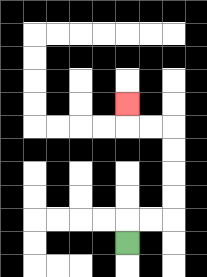{'start': '[5, 10]', 'end': '[5, 4]', 'path_directions': 'U,R,R,U,U,U,U,L,L,U', 'path_coordinates': '[[5, 10], [5, 9], [6, 9], [7, 9], [7, 8], [7, 7], [7, 6], [7, 5], [6, 5], [5, 5], [5, 4]]'}